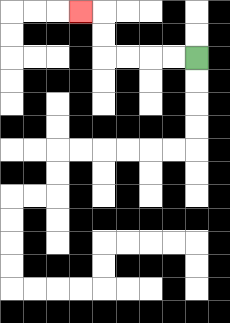{'start': '[8, 2]', 'end': '[3, 0]', 'path_directions': 'L,L,L,L,U,U,L', 'path_coordinates': '[[8, 2], [7, 2], [6, 2], [5, 2], [4, 2], [4, 1], [4, 0], [3, 0]]'}